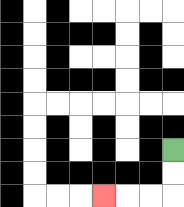{'start': '[7, 6]', 'end': '[4, 8]', 'path_directions': 'D,D,L,L,L', 'path_coordinates': '[[7, 6], [7, 7], [7, 8], [6, 8], [5, 8], [4, 8]]'}